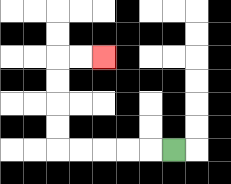{'start': '[7, 6]', 'end': '[4, 2]', 'path_directions': 'L,L,L,L,L,U,U,U,U,R,R', 'path_coordinates': '[[7, 6], [6, 6], [5, 6], [4, 6], [3, 6], [2, 6], [2, 5], [2, 4], [2, 3], [2, 2], [3, 2], [4, 2]]'}